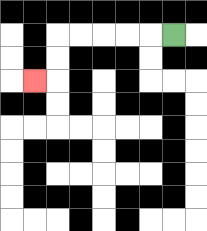{'start': '[7, 1]', 'end': '[1, 3]', 'path_directions': 'L,L,L,L,L,D,D,L', 'path_coordinates': '[[7, 1], [6, 1], [5, 1], [4, 1], [3, 1], [2, 1], [2, 2], [2, 3], [1, 3]]'}